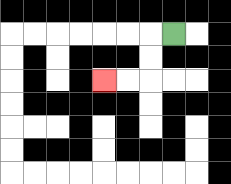{'start': '[7, 1]', 'end': '[4, 3]', 'path_directions': 'L,D,D,L,L', 'path_coordinates': '[[7, 1], [6, 1], [6, 2], [6, 3], [5, 3], [4, 3]]'}